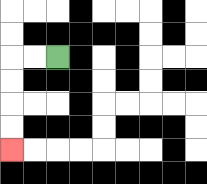{'start': '[2, 2]', 'end': '[0, 6]', 'path_directions': 'L,L,D,D,D,D', 'path_coordinates': '[[2, 2], [1, 2], [0, 2], [0, 3], [0, 4], [0, 5], [0, 6]]'}